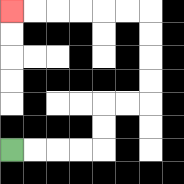{'start': '[0, 6]', 'end': '[0, 0]', 'path_directions': 'R,R,R,R,U,U,R,R,U,U,U,U,L,L,L,L,L,L', 'path_coordinates': '[[0, 6], [1, 6], [2, 6], [3, 6], [4, 6], [4, 5], [4, 4], [5, 4], [6, 4], [6, 3], [6, 2], [6, 1], [6, 0], [5, 0], [4, 0], [3, 0], [2, 0], [1, 0], [0, 0]]'}